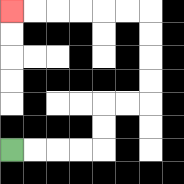{'start': '[0, 6]', 'end': '[0, 0]', 'path_directions': 'R,R,R,R,U,U,R,R,U,U,U,U,L,L,L,L,L,L', 'path_coordinates': '[[0, 6], [1, 6], [2, 6], [3, 6], [4, 6], [4, 5], [4, 4], [5, 4], [6, 4], [6, 3], [6, 2], [6, 1], [6, 0], [5, 0], [4, 0], [3, 0], [2, 0], [1, 0], [0, 0]]'}